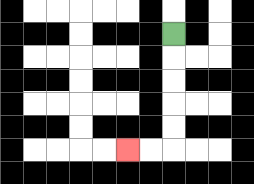{'start': '[7, 1]', 'end': '[5, 6]', 'path_directions': 'D,D,D,D,D,L,L', 'path_coordinates': '[[7, 1], [7, 2], [7, 3], [7, 4], [7, 5], [7, 6], [6, 6], [5, 6]]'}